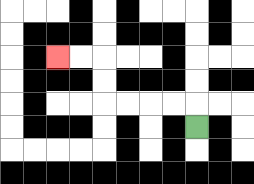{'start': '[8, 5]', 'end': '[2, 2]', 'path_directions': 'U,L,L,L,L,U,U,L,L', 'path_coordinates': '[[8, 5], [8, 4], [7, 4], [6, 4], [5, 4], [4, 4], [4, 3], [4, 2], [3, 2], [2, 2]]'}